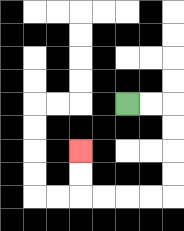{'start': '[5, 4]', 'end': '[3, 6]', 'path_directions': 'R,R,D,D,D,D,L,L,L,L,U,U', 'path_coordinates': '[[5, 4], [6, 4], [7, 4], [7, 5], [7, 6], [7, 7], [7, 8], [6, 8], [5, 8], [4, 8], [3, 8], [3, 7], [3, 6]]'}